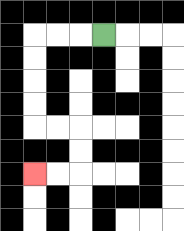{'start': '[4, 1]', 'end': '[1, 7]', 'path_directions': 'L,L,L,D,D,D,D,R,R,D,D,L,L', 'path_coordinates': '[[4, 1], [3, 1], [2, 1], [1, 1], [1, 2], [1, 3], [1, 4], [1, 5], [2, 5], [3, 5], [3, 6], [3, 7], [2, 7], [1, 7]]'}